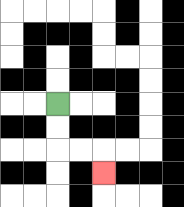{'start': '[2, 4]', 'end': '[4, 7]', 'path_directions': 'D,D,R,R,D', 'path_coordinates': '[[2, 4], [2, 5], [2, 6], [3, 6], [4, 6], [4, 7]]'}